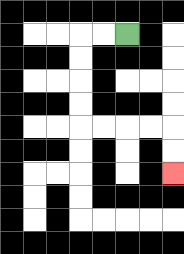{'start': '[5, 1]', 'end': '[7, 7]', 'path_directions': 'L,L,D,D,D,D,R,R,R,R,D,D', 'path_coordinates': '[[5, 1], [4, 1], [3, 1], [3, 2], [3, 3], [3, 4], [3, 5], [4, 5], [5, 5], [6, 5], [7, 5], [7, 6], [7, 7]]'}